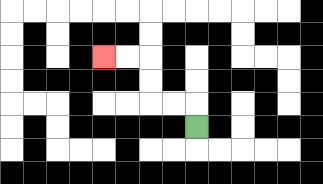{'start': '[8, 5]', 'end': '[4, 2]', 'path_directions': 'U,L,L,U,U,L,L', 'path_coordinates': '[[8, 5], [8, 4], [7, 4], [6, 4], [6, 3], [6, 2], [5, 2], [4, 2]]'}